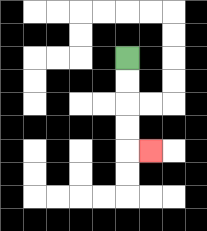{'start': '[5, 2]', 'end': '[6, 6]', 'path_directions': 'D,D,D,D,R', 'path_coordinates': '[[5, 2], [5, 3], [5, 4], [5, 5], [5, 6], [6, 6]]'}